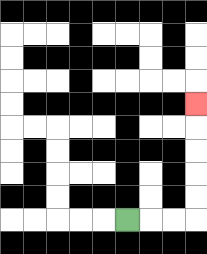{'start': '[5, 9]', 'end': '[8, 4]', 'path_directions': 'R,R,R,U,U,U,U,U', 'path_coordinates': '[[5, 9], [6, 9], [7, 9], [8, 9], [8, 8], [8, 7], [8, 6], [8, 5], [8, 4]]'}